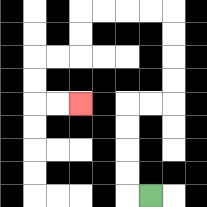{'start': '[6, 8]', 'end': '[3, 4]', 'path_directions': 'L,U,U,U,U,R,R,U,U,U,U,L,L,L,L,D,D,L,L,D,D,R,R', 'path_coordinates': '[[6, 8], [5, 8], [5, 7], [5, 6], [5, 5], [5, 4], [6, 4], [7, 4], [7, 3], [7, 2], [7, 1], [7, 0], [6, 0], [5, 0], [4, 0], [3, 0], [3, 1], [3, 2], [2, 2], [1, 2], [1, 3], [1, 4], [2, 4], [3, 4]]'}